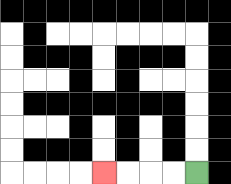{'start': '[8, 7]', 'end': '[4, 7]', 'path_directions': 'L,L,L,L', 'path_coordinates': '[[8, 7], [7, 7], [6, 7], [5, 7], [4, 7]]'}